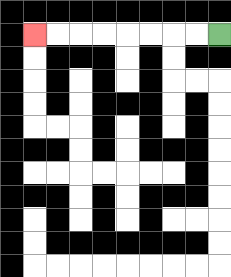{'start': '[9, 1]', 'end': '[1, 1]', 'path_directions': 'L,L,L,L,L,L,L,L', 'path_coordinates': '[[9, 1], [8, 1], [7, 1], [6, 1], [5, 1], [4, 1], [3, 1], [2, 1], [1, 1]]'}